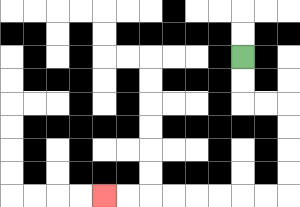{'start': '[10, 2]', 'end': '[4, 8]', 'path_directions': 'D,D,R,R,D,D,D,D,L,L,L,L,L,L,L,L', 'path_coordinates': '[[10, 2], [10, 3], [10, 4], [11, 4], [12, 4], [12, 5], [12, 6], [12, 7], [12, 8], [11, 8], [10, 8], [9, 8], [8, 8], [7, 8], [6, 8], [5, 8], [4, 8]]'}